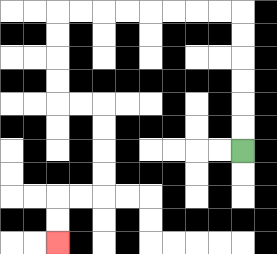{'start': '[10, 6]', 'end': '[2, 10]', 'path_directions': 'U,U,U,U,U,U,L,L,L,L,L,L,L,L,D,D,D,D,R,R,D,D,D,D,L,L,D,D', 'path_coordinates': '[[10, 6], [10, 5], [10, 4], [10, 3], [10, 2], [10, 1], [10, 0], [9, 0], [8, 0], [7, 0], [6, 0], [5, 0], [4, 0], [3, 0], [2, 0], [2, 1], [2, 2], [2, 3], [2, 4], [3, 4], [4, 4], [4, 5], [4, 6], [4, 7], [4, 8], [3, 8], [2, 8], [2, 9], [2, 10]]'}